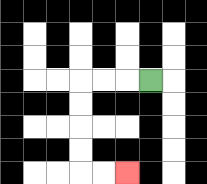{'start': '[6, 3]', 'end': '[5, 7]', 'path_directions': 'L,L,L,D,D,D,D,R,R', 'path_coordinates': '[[6, 3], [5, 3], [4, 3], [3, 3], [3, 4], [3, 5], [3, 6], [3, 7], [4, 7], [5, 7]]'}